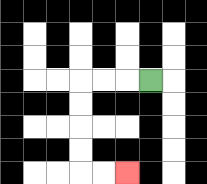{'start': '[6, 3]', 'end': '[5, 7]', 'path_directions': 'L,L,L,D,D,D,D,R,R', 'path_coordinates': '[[6, 3], [5, 3], [4, 3], [3, 3], [3, 4], [3, 5], [3, 6], [3, 7], [4, 7], [5, 7]]'}